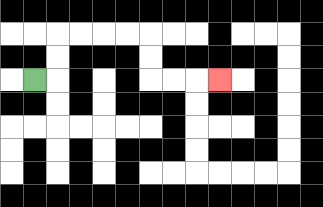{'start': '[1, 3]', 'end': '[9, 3]', 'path_directions': 'R,U,U,R,R,R,R,D,D,R,R,R', 'path_coordinates': '[[1, 3], [2, 3], [2, 2], [2, 1], [3, 1], [4, 1], [5, 1], [6, 1], [6, 2], [6, 3], [7, 3], [8, 3], [9, 3]]'}